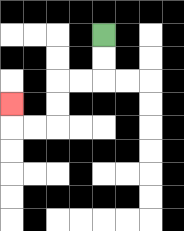{'start': '[4, 1]', 'end': '[0, 4]', 'path_directions': 'D,D,L,L,D,D,L,L,U', 'path_coordinates': '[[4, 1], [4, 2], [4, 3], [3, 3], [2, 3], [2, 4], [2, 5], [1, 5], [0, 5], [0, 4]]'}